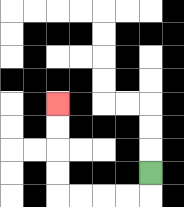{'start': '[6, 7]', 'end': '[2, 4]', 'path_directions': 'D,L,L,L,L,U,U,U,U', 'path_coordinates': '[[6, 7], [6, 8], [5, 8], [4, 8], [3, 8], [2, 8], [2, 7], [2, 6], [2, 5], [2, 4]]'}